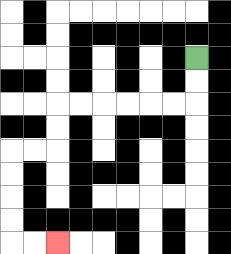{'start': '[8, 2]', 'end': '[2, 10]', 'path_directions': 'D,D,L,L,L,L,L,L,D,D,L,L,D,D,D,D,R,R', 'path_coordinates': '[[8, 2], [8, 3], [8, 4], [7, 4], [6, 4], [5, 4], [4, 4], [3, 4], [2, 4], [2, 5], [2, 6], [1, 6], [0, 6], [0, 7], [0, 8], [0, 9], [0, 10], [1, 10], [2, 10]]'}